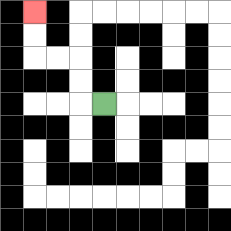{'start': '[4, 4]', 'end': '[1, 0]', 'path_directions': 'L,U,U,L,L,U,U', 'path_coordinates': '[[4, 4], [3, 4], [3, 3], [3, 2], [2, 2], [1, 2], [1, 1], [1, 0]]'}